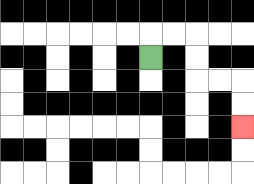{'start': '[6, 2]', 'end': '[10, 5]', 'path_directions': 'U,R,R,D,D,R,R,D,D', 'path_coordinates': '[[6, 2], [6, 1], [7, 1], [8, 1], [8, 2], [8, 3], [9, 3], [10, 3], [10, 4], [10, 5]]'}